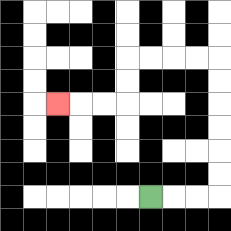{'start': '[6, 8]', 'end': '[2, 4]', 'path_directions': 'R,R,R,U,U,U,U,U,U,L,L,L,L,D,D,L,L,L', 'path_coordinates': '[[6, 8], [7, 8], [8, 8], [9, 8], [9, 7], [9, 6], [9, 5], [9, 4], [9, 3], [9, 2], [8, 2], [7, 2], [6, 2], [5, 2], [5, 3], [5, 4], [4, 4], [3, 4], [2, 4]]'}